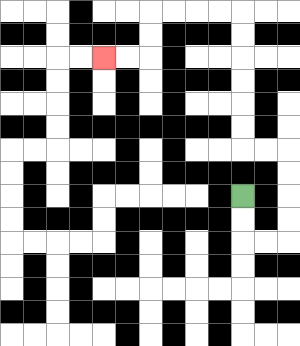{'start': '[10, 8]', 'end': '[4, 2]', 'path_directions': 'D,D,R,R,U,U,U,U,L,L,U,U,U,U,U,U,L,L,L,L,D,D,L,L', 'path_coordinates': '[[10, 8], [10, 9], [10, 10], [11, 10], [12, 10], [12, 9], [12, 8], [12, 7], [12, 6], [11, 6], [10, 6], [10, 5], [10, 4], [10, 3], [10, 2], [10, 1], [10, 0], [9, 0], [8, 0], [7, 0], [6, 0], [6, 1], [6, 2], [5, 2], [4, 2]]'}